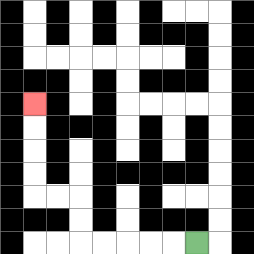{'start': '[8, 10]', 'end': '[1, 4]', 'path_directions': 'L,L,L,L,L,U,U,L,L,U,U,U,U', 'path_coordinates': '[[8, 10], [7, 10], [6, 10], [5, 10], [4, 10], [3, 10], [3, 9], [3, 8], [2, 8], [1, 8], [1, 7], [1, 6], [1, 5], [1, 4]]'}